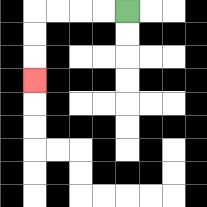{'start': '[5, 0]', 'end': '[1, 3]', 'path_directions': 'L,L,L,L,D,D,D', 'path_coordinates': '[[5, 0], [4, 0], [3, 0], [2, 0], [1, 0], [1, 1], [1, 2], [1, 3]]'}